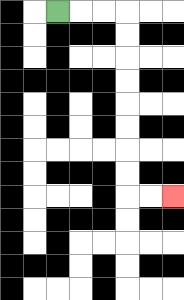{'start': '[2, 0]', 'end': '[7, 8]', 'path_directions': 'R,R,R,D,D,D,D,D,D,D,D,R,R', 'path_coordinates': '[[2, 0], [3, 0], [4, 0], [5, 0], [5, 1], [5, 2], [5, 3], [5, 4], [5, 5], [5, 6], [5, 7], [5, 8], [6, 8], [7, 8]]'}